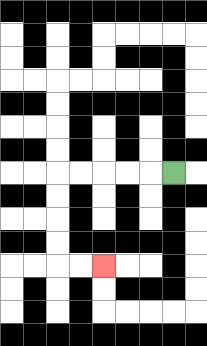{'start': '[7, 7]', 'end': '[4, 11]', 'path_directions': 'L,L,L,L,L,D,D,D,D,R,R', 'path_coordinates': '[[7, 7], [6, 7], [5, 7], [4, 7], [3, 7], [2, 7], [2, 8], [2, 9], [2, 10], [2, 11], [3, 11], [4, 11]]'}